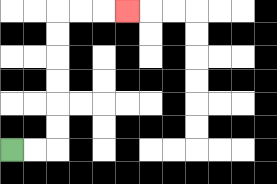{'start': '[0, 6]', 'end': '[5, 0]', 'path_directions': 'R,R,U,U,U,U,U,U,R,R,R', 'path_coordinates': '[[0, 6], [1, 6], [2, 6], [2, 5], [2, 4], [2, 3], [2, 2], [2, 1], [2, 0], [3, 0], [4, 0], [5, 0]]'}